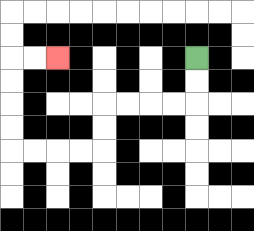{'start': '[8, 2]', 'end': '[2, 2]', 'path_directions': 'D,D,L,L,L,L,D,D,L,L,L,L,U,U,U,U,R,R', 'path_coordinates': '[[8, 2], [8, 3], [8, 4], [7, 4], [6, 4], [5, 4], [4, 4], [4, 5], [4, 6], [3, 6], [2, 6], [1, 6], [0, 6], [0, 5], [0, 4], [0, 3], [0, 2], [1, 2], [2, 2]]'}